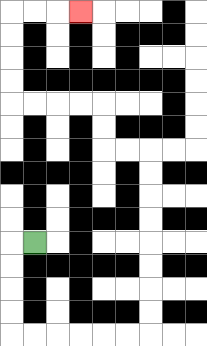{'start': '[1, 10]', 'end': '[3, 0]', 'path_directions': 'L,D,D,D,D,R,R,R,R,R,R,U,U,U,U,U,U,U,U,L,L,U,U,L,L,L,L,U,U,U,U,R,R,R', 'path_coordinates': '[[1, 10], [0, 10], [0, 11], [0, 12], [0, 13], [0, 14], [1, 14], [2, 14], [3, 14], [4, 14], [5, 14], [6, 14], [6, 13], [6, 12], [6, 11], [6, 10], [6, 9], [6, 8], [6, 7], [6, 6], [5, 6], [4, 6], [4, 5], [4, 4], [3, 4], [2, 4], [1, 4], [0, 4], [0, 3], [0, 2], [0, 1], [0, 0], [1, 0], [2, 0], [3, 0]]'}